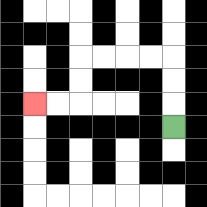{'start': '[7, 5]', 'end': '[1, 4]', 'path_directions': 'U,U,U,L,L,L,L,D,D,L,L', 'path_coordinates': '[[7, 5], [7, 4], [7, 3], [7, 2], [6, 2], [5, 2], [4, 2], [3, 2], [3, 3], [3, 4], [2, 4], [1, 4]]'}